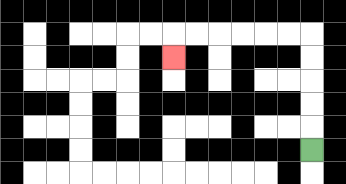{'start': '[13, 6]', 'end': '[7, 2]', 'path_directions': 'U,U,U,U,U,L,L,L,L,L,L,D', 'path_coordinates': '[[13, 6], [13, 5], [13, 4], [13, 3], [13, 2], [13, 1], [12, 1], [11, 1], [10, 1], [9, 1], [8, 1], [7, 1], [7, 2]]'}